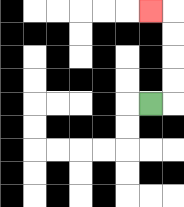{'start': '[6, 4]', 'end': '[6, 0]', 'path_directions': 'R,U,U,U,U,L', 'path_coordinates': '[[6, 4], [7, 4], [7, 3], [7, 2], [7, 1], [7, 0], [6, 0]]'}